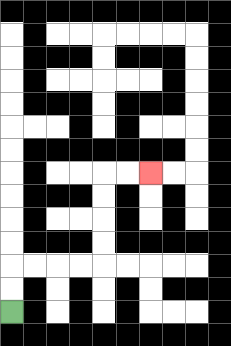{'start': '[0, 13]', 'end': '[6, 7]', 'path_directions': 'U,U,R,R,R,R,U,U,U,U,R,R', 'path_coordinates': '[[0, 13], [0, 12], [0, 11], [1, 11], [2, 11], [3, 11], [4, 11], [4, 10], [4, 9], [4, 8], [4, 7], [5, 7], [6, 7]]'}